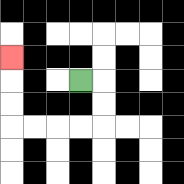{'start': '[3, 3]', 'end': '[0, 2]', 'path_directions': 'R,D,D,L,L,L,L,U,U,U', 'path_coordinates': '[[3, 3], [4, 3], [4, 4], [4, 5], [3, 5], [2, 5], [1, 5], [0, 5], [0, 4], [0, 3], [0, 2]]'}